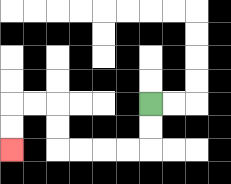{'start': '[6, 4]', 'end': '[0, 6]', 'path_directions': 'D,D,L,L,L,L,U,U,L,L,D,D', 'path_coordinates': '[[6, 4], [6, 5], [6, 6], [5, 6], [4, 6], [3, 6], [2, 6], [2, 5], [2, 4], [1, 4], [0, 4], [0, 5], [0, 6]]'}